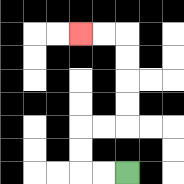{'start': '[5, 7]', 'end': '[3, 1]', 'path_directions': 'L,L,U,U,R,R,U,U,U,U,L,L', 'path_coordinates': '[[5, 7], [4, 7], [3, 7], [3, 6], [3, 5], [4, 5], [5, 5], [5, 4], [5, 3], [5, 2], [5, 1], [4, 1], [3, 1]]'}